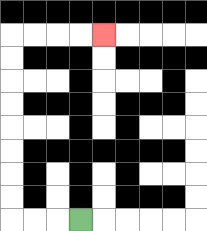{'start': '[3, 9]', 'end': '[4, 1]', 'path_directions': 'L,L,L,U,U,U,U,U,U,U,U,R,R,R,R', 'path_coordinates': '[[3, 9], [2, 9], [1, 9], [0, 9], [0, 8], [0, 7], [0, 6], [0, 5], [0, 4], [0, 3], [0, 2], [0, 1], [1, 1], [2, 1], [3, 1], [4, 1]]'}